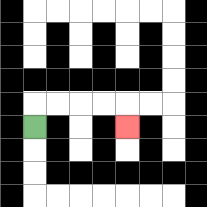{'start': '[1, 5]', 'end': '[5, 5]', 'path_directions': 'U,R,R,R,R,D', 'path_coordinates': '[[1, 5], [1, 4], [2, 4], [3, 4], [4, 4], [5, 4], [5, 5]]'}